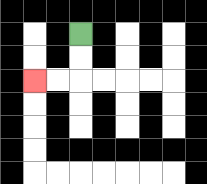{'start': '[3, 1]', 'end': '[1, 3]', 'path_directions': 'D,D,L,L', 'path_coordinates': '[[3, 1], [3, 2], [3, 3], [2, 3], [1, 3]]'}